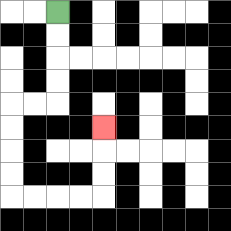{'start': '[2, 0]', 'end': '[4, 5]', 'path_directions': 'D,D,D,D,L,L,D,D,D,D,R,R,R,R,U,U,U', 'path_coordinates': '[[2, 0], [2, 1], [2, 2], [2, 3], [2, 4], [1, 4], [0, 4], [0, 5], [0, 6], [0, 7], [0, 8], [1, 8], [2, 8], [3, 8], [4, 8], [4, 7], [4, 6], [4, 5]]'}